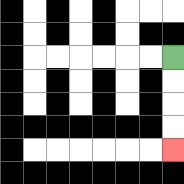{'start': '[7, 2]', 'end': '[7, 6]', 'path_directions': 'D,D,D,D', 'path_coordinates': '[[7, 2], [7, 3], [7, 4], [7, 5], [7, 6]]'}